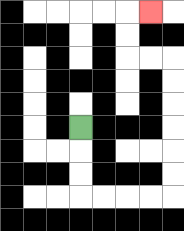{'start': '[3, 5]', 'end': '[6, 0]', 'path_directions': 'D,D,D,R,R,R,R,U,U,U,U,U,U,L,L,U,U,R', 'path_coordinates': '[[3, 5], [3, 6], [3, 7], [3, 8], [4, 8], [5, 8], [6, 8], [7, 8], [7, 7], [7, 6], [7, 5], [7, 4], [7, 3], [7, 2], [6, 2], [5, 2], [5, 1], [5, 0], [6, 0]]'}